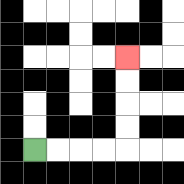{'start': '[1, 6]', 'end': '[5, 2]', 'path_directions': 'R,R,R,R,U,U,U,U', 'path_coordinates': '[[1, 6], [2, 6], [3, 6], [4, 6], [5, 6], [5, 5], [5, 4], [5, 3], [5, 2]]'}